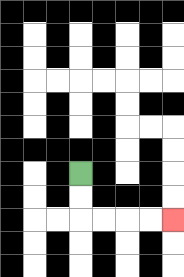{'start': '[3, 7]', 'end': '[7, 9]', 'path_directions': 'D,D,R,R,R,R', 'path_coordinates': '[[3, 7], [3, 8], [3, 9], [4, 9], [5, 9], [6, 9], [7, 9]]'}